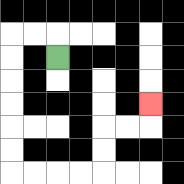{'start': '[2, 2]', 'end': '[6, 4]', 'path_directions': 'U,L,L,D,D,D,D,D,D,R,R,R,R,U,U,R,R,U', 'path_coordinates': '[[2, 2], [2, 1], [1, 1], [0, 1], [0, 2], [0, 3], [0, 4], [0, 5], [0, 6], [0, 7], [1, 7], [2, 7], [3, 7], [4, 7], [4, 6], [4, 5], [5, 5], [6, 5], [6, 4]]'}